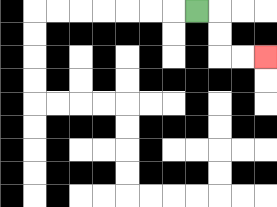{'start': '[8, 0]', 'end': '[11, 2]', 'path_directions': 'R,D,D,R,R', 'path_coordinates': '[[8, 0], [9, 0], [9, 1], [9, 2], [10, 2], [11, 2]]'}